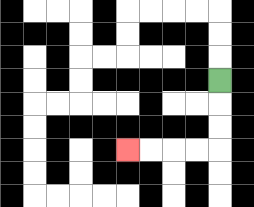{'start': '[9, 3]', 'end': '[5, 6]', 'path_directions': 'D,D,D,L,L,L,L', 'path_coordinates': '[[9, 3], [9, 4], [9, 5], [9, 6], [8, 6], [7, 6], [6, 6], [5, 6]]'}